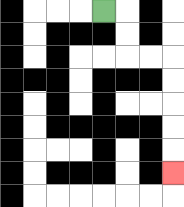{'start': '[4, 0]', 'end': '[7, 7]', 'path_directions': 'R,D,D,R,R,D,D,D,D,D', 'path_coordinates': '[[4, 0], [5, 0], [5, 1], [5, 2], [6, 2], [7, 2], [7, 3], [7, 4], [7, 5], [7, 6], [7, 7]]'}